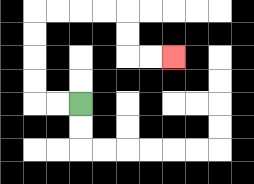{'start': '[3, 4]', 'end': '[7, 2]', 'path_directions': 'L,L,U,U,U,U,R,R,R,R,D,D,R,R', 'path_coordinates': '[[3, 4], [2, 4], [1, 4], [1, 3], [1, 2], [1, 1], [1, 0], [2, 0], [3, 0], [4, 0], [5, 0], [5, 1], [5, 2], [6, 2], [7, 2]]'}